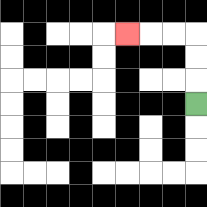{'start': '[8, 4]', 'end': '[5, 1]', 'path_directions': 'U,U,U,L,L,L', 'path_coordinates': '[[8, 4], [8, 3], [8, 2], [8, 1], [7, 1], [6, 1], [5, 1]]'}